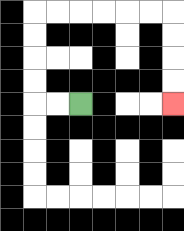{'start': '[3, 4]', 'end': '[7, 4]', 'path_directions': 'L,L,U,U,U,U,R,R,R,R,R,R,D,D,D,D', 'path_coordinates': '[[3, 4], [2, 4], [1, 4], [1, 3], [1, 2], [1, 1], [1, 0], [2, 0], [3, 0], [4, 0], [5, 0], [6, 0], [7, 0], [7, 1], [7, 2], [7, 3], [7, 4]]'}